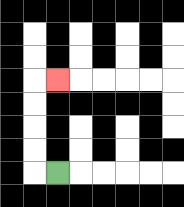{'start': '[2, 7]', 'end': '[2, 3]', 'path_directions': 'L,U,U,U,U,R', 'path_coordinates': '[[2, 7], [1, 7], [1, 6], [1, 5], [1, 4], [1, 3], [2, 3]]'}